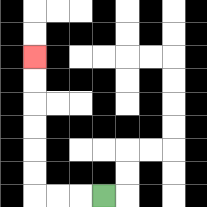{'start': '[4, 8]', 'end': '[1, 2]', 'path_directions': 'L,L,L,U,U,U,U,U,U', 'path_coordinates': '[[4, 8], [3, 8], [2, 8], [1, 8], [1, 7], [1, 6], [1, 5], [1, 4], [1, 3], [1, 2]]'}